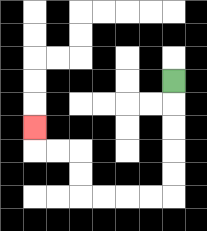{'start': '[7, 3]', 'end': '[1, 5]', 'path_directions': 'D,D,D,D,D,L,L,L,L,U,U,L,L,U', 'path_coordinates': '[[7, 3], [7, 4], [7, 5], [7, 6], [7, 7], [7, 8], [6, 8], [5, 8], [4, 8], [3, 8], [3, 7], [3, 6], [2, 6], [1, 6], [1, 5]]'}